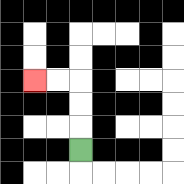{'start': '[3, 6]', 'end': '[1, 3]', 'path_directions': 'U,U,U,L,L', 'path_coordinates': '[[3, 6], [3, 5], [3, 4], [3, 3], [2, 3], [1, 3]]'}